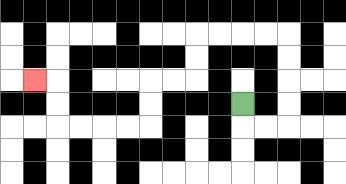{'start': '[10, 4]', 'end': '[1, 3]', 'path_directions': 'D,R,R,U,U,U,U,L,L,L,L,D,D,L,L,D,D,L,L,L,L,U,U,L', 'path_coordinates': '[[10, 4], [10, 5], [11, 5], [12, 5], [12, 4], [12, 3], [12, 2], [12, 1], [11, 1], [10, 1], [9, 1], [8, 1], [8, 2], [8, 3], [7, 3], [6, 3], [6, 4], [6, 5], [5, 5], [4, 5], [3, 5], [2, 5], [2, 4], [2, 3], [1, 3]]'}